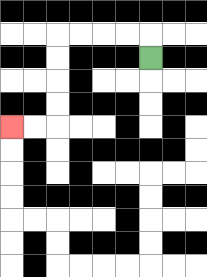{'start': '[6, 2]', 'end': '[0, 5]', 'path_directions': 'U,L,L,L,L,D,D,D,D,L,L', 'path_coordinates': '[[6, 2], [6, 1], [5, 1], [4, 1], [3, 1], [2, 1], [2, 2], [2, 3], [2, 4], [2, 5], [1, 5], [0, 5]]'}